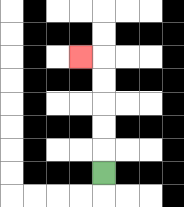{'start': '[4, 7]', 'end': '[3, 2]', 'path_directions': 'U,U,U,U,U,L', 'path_coordinates': '[[4, 7], [4, 6], [4, 5], [4, 4], [4, 3], [4, 2], [3, 2]]'}